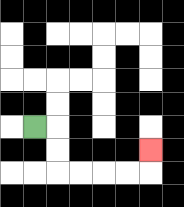{'start': '[1, 5]', 'end': '[6, 6]', 'path_directions': 'R,D,D,R,R,R,R,U', 'path_coordinates': '[[1, 5], [2, 5], [2, 6], [2, 7], [3, 7], [4, 7], [5, 7], [6, 7], [6, 6]]'}